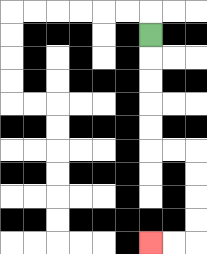{'start': '[6, 1]', 'end': '[6, 10]', 'path_directions': 'D,D,D,D,D,R,R,D,D,D,D,L,L', 'path_coordinates': '[[6, 1], [6, 2], [6, 3], [6, 4], [6, 5], [6, 6], [7, 6], [8, 6], [8, 7], [8, 8], [8, 9], [8, 10], [7, 10], [6, 10]]'}